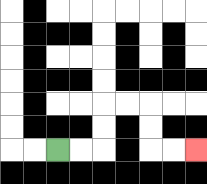{'start': '[2, 6]', 'end': '[8, 6]', 'path_directions': 'R,R,U,U,R,R,D,D,R,R', 'path_coordinates': '[[2, 6], [3, 6], [4, 6], [4, 5], [4, 4], [5, 4], [6, 4], [6, 5], [6, 6], [7, 6], [8, 6]]'}